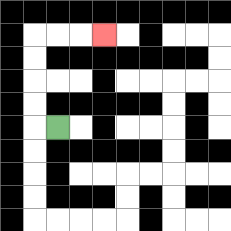{'start': '[2, 5]', 'end': '[4, 1]', 'path_directions': 'L,U,U,U,U,R,R,R', 'path_coordinates': '[[2, 5], [1, 5], [1, 4], [1, 3], [1, 2], [1, 1], [2, 1], [3, 1], [4, 1]]'}